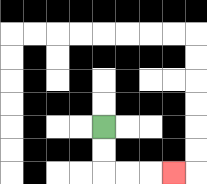{'start': '[4, 5]', 'end': '[7, 7]', 'path_directions': 'D,D,R,R,R', 'path_coordinates': '[[4, 5], [4, 6], [4, 7], [5, 7], [6, 7], [7, 7]]'}